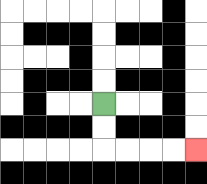{'start': '[4, 4]', 'end': '[8, 6]', 'path_directions': 'D,D,R,R,R,R', 'path_coordinates': '[[4, 4], [4, 5], [4, 6], [5, 6], [6, 6], [7, 6], [8, 6]]'}